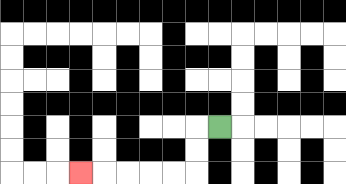{'start': '[9, 5]', 'end': '[3, 7]', 'path_directions': 'L,D,D,L,L,L,L,L', 'path_coordinates': '[[9, 5], [8, 5], [8, 6], [8, 7], [7, 7], [6, 7], [5, 7], [4, 7], [3, 7]]'}